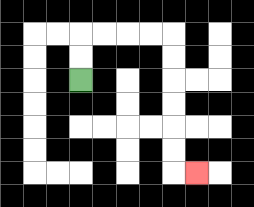{'start': '[3, 3]', 'end': '[8, 7]', 'path_directions': 'U,U,R,R,R,R,D,D,D,D,D,D,R', 'path_coordinates': '[[3, 3], [3, 2], [3, 1], [4, 1], [5, 1], [6, 1], [7, 1], [7, 2], [7, 3], [7, 4], [7, 5], [7, 6], [7, 7], [8, 7]]'}